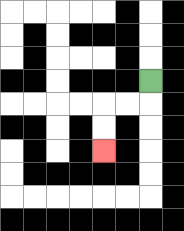{'start': '[6, 3]', 'end': '[4, 6]', 'path_directions': 'D,L,L,D,D', 'path_coordinates': '[[6, 3], [6, 4], [5, 4], [4, 4], [4, 5], [4, 6]]'}